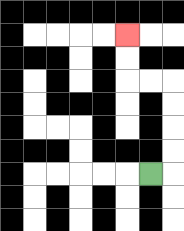{'start': '[6, 7]', 'end': '[5, 1]', 'path_directions': 'R,U,U,U,U,L,L,U,U', 'path_coordinates': '[[6, 7], [7, 7], [7, 6], [7, 5], [7, 4], [7, 3], [6, 3], [5, 3], [5, 2], [5, 1]]'}